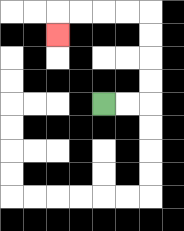{'start': '[4, 4]', 'end': '[2, 1]', 'path_directions': 'R,R,U,U,U,U,L,L,L,L,D', 'path_coordinates': '[[4, 4], [5, 4], [6, 4], [6, 3], [6, 2], [6, 1], [6, 0], [5, 0], [4, 0], [3, 0], [2, 0], [2, 1]]'}